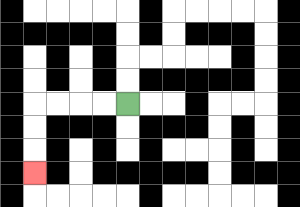{'start': '[5, 4]', 'end': '[1, 7]', 'path_directions': 'L,L,L,L,D,D,D', 'path_coordinates': '[[5, 4], [4, 4], [3, 4], [2, 4], [1, 4], [1, 5], [1, 6], [1, 7]]'}